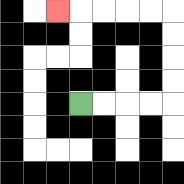{'start': '[3, 4]', 'end': '[2, 0]', 'path_directions': 'R,R,R,R,U,U,U,U,L,L,L,L,L', 'path_coordinates': '[[3, 4], [4, 4], [5, 4], [6, 4], [7, 4], [7, 3], [7, 2], [7, 1], [7, 0], [6, 0], [5, 0], [4, 0], [3, 0], [2, 0]]'}